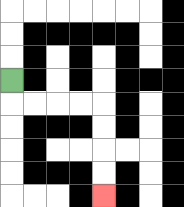{'start': '[0, 3]', 'end': '[4, 8]', 'path_directions': 'D,R,R,R,R,D,D,D,D', 'path_coordinates': '[[0, 3], [0, 4], [1, 4], [2, 4], [3, 4], [4, 4], [4, 5], [4, 6], [4, 7], [4, 8]]'}